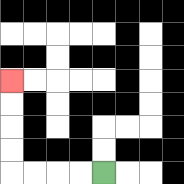{'start': '[4, 7]', 'end': '[0, 3]', 'path_directions': 'L,L,L,L,U,U,U,U', 'path_coordinates': '[[4, 7], [3, 7], [2, 7], [1, 7], [0, 7], [0, 6], [0, 5], [0, 4], [0, 3]]'}